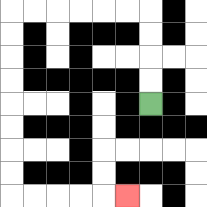{'start': '[6, 4]', 'end': '[5, 8]', 'path_directions': 'U,U,U,U,L,L,L,L,L,L,D,D,D,D,D,D,D,D,R,R,R,R,R', 'path_coordinates': '[[6, 4], [6, 3], [6, 2], [6, 1], [6, 0], [5, 0], [4, 0], [3, 0], [2, 0], [1, 0], [0, 0], [0, 1], [0, 2], [0, 3], [0, 4], [0, 5], [0, 6], [0, 7], [0, 8], [1, 8], [2, 8], [3, 8], [4, 8], [5, 8]]'}